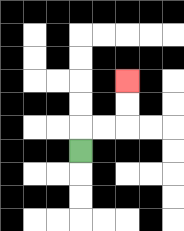{'start': '[3, 6]', 'end': '[5, 3]', 'path_directions': 'U,R,R,U,U', 'path_coordinates': '[[3, 6], [3, 5], [4, 5], [5, 5], [5, 4], [5, 3]]'}